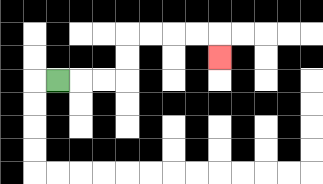{'start': '[2, 3]', 'end': '[9, 2]', 'path_directions': 'R,R,R,U,U,R,R,R,R,D', 'path_coordinates': '[[2, 3], [3, 3], [4, 3], [5, 3], [5, 2], [5, 1], [6, 1], [7, 1], [8, 1], [9, 1], [9, 2]]'}